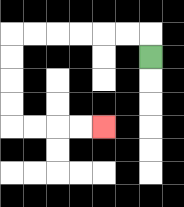{'start': '[6, 2]', 'end': '[4, 5]', 'path_directions': 'U,L,L,L,L,L,L,D,D,D,D,R,R,R,R', 'path_coordinates': '[[6, 2], [6, 1], [5, 1], [4, 1], [3, 1], [2, 1], [1, 1], [0, 1], [0, 2], [0, 3], [0, 4], [0, 5], [1, 5], [2, 5], [3, 5], [4, 5]]'}